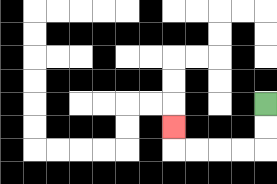{'start': '[11, 4]', 'end': '[7, 5]', 'path_directions': 'D,D,L,L,L,L,U', 'path_coordinates': '[[11, 4], [11, 5], [11, 6], [10, 6], [9, 6], [8, 6], [7, 6], [7, 5]]'}